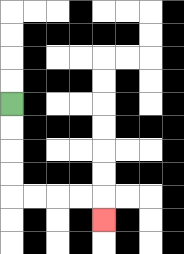{'start': '[0, 4]', 'end': '[4, 9]', 'path_directions': 'D,D,D,D,R,R,R,R,D', 'path_coordinates': '[[0, 4], [0, 5], [0, 6], [0, 7], [0, 8], [1, 8], [2, 8], [3, 8], [4, 8], [4, 9]]'}